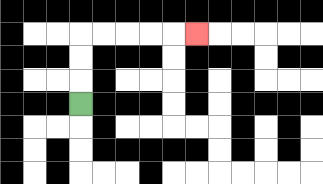{'start': '[3, 4]', 'end': '[8, 1]', 'path_directions': 'U,U,U,R,R,R,R,R', 'path_coordinates': '[[3, 4], [3, 3], [3, 2], [3, 1], [4, 1], [5, 1], [6, 1], [7, 1], [8, 1]]'}